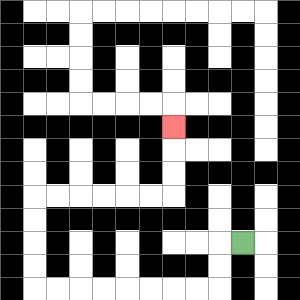{'start': '[10, 10]', 'end': '[7, 5]', 'path_directions': 'L,D,D,L,L,L,L,L,L,L,L,U,U,U,U,R,R,R,R,R,R,U,U,U', 'path_coordinates': '[[10, 10], [9, 10], [9, 11], [9, 12], [8, 12], [7, 12], [6, 12], [5, 12], [4, 12], [3, 12], [2, 12], [1, 12], [1, 11], [1, 10], [1, 9], [1, 8], [2, 8], [3, 8], [4, 8], [5, 8], [6, 8], [7, 8], [7, 7], [7, 6], [7, 5]]'}